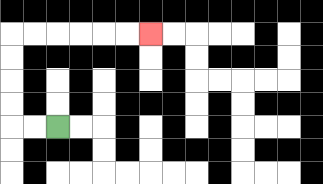{'start': '[2, 5]', 'end': '[6, 1]', 'path_directions': 'L,L,U,U,U,U,R,R,R,R,R,R', 'path_coordinates': '[[2, 5], [1, 5], [0, 5], [0, 4], [0, 3], [0, 2], [0, 1], [1, 1], [2, 1], [3, 1], [4, 1], [5, 1], [6, 1]]'}